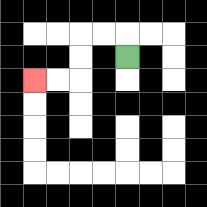{'start': '[5, 2]', 'end': '[1, 3]', 'path_directions': 'U,L,L,D,D,L,L', 'path_coordinates': '[[5, 2], [5, 1], [4, 1], [3, 1], [3, 2], [3, 3], [2, 3], [1, 3]]'}